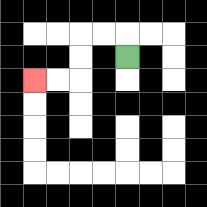{'start': '[5, 2]', 'end': '[1, 3]', 'path_directions': 'U,L,L,D,D,L,L', 'path_coordinates': '[[5, 2], [5, 1], [4, 1], [3, 1], [3, 2], [3, 3], [2, 3], [1, 3]]'}